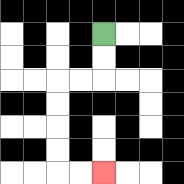{'start': '[4, 1]', 'end': '[4, 7]', 'path_directions': 'D,D,L,L,D,D,D,D,R,R', 'path_coordinates': '[[4, 1], [4, 2], [4, 3], [3, 3], [2, 3], [2, 4], [2, 5], [2, 6], [2, 7], [3, 7], [4, 7]]'}